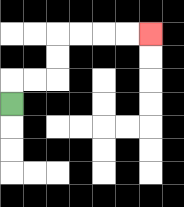{'start': '[0, 4]', 'end': '[6, 1]', 'path_directions': 'U,R,R,U,U,R,R,R,R', 'path_coordinates': '[[0, 4], [0, 3], [1, 3], [2, 3], [2, 2], [2, 1], [3, 1], [4, 1], [5, 1], [6, 1]]'}